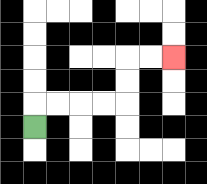{'start': '[1, 5]', 'end': '[7, 2]', 'path_directions': 'U,R,R,R,R,U,U,R,R', 'path_coordinates': '[[1, 5], [1, 4], [2, 4], [3, 4], [4, 4], [5, 4], [5, 3], [5, 2], [6, 2], [7, 2]]'}